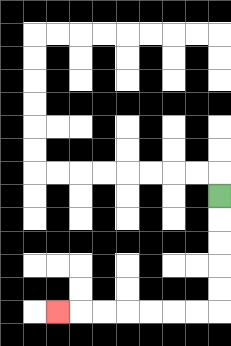{'start': '[9, 8]', 'end': '[2, 13]', 'path_directions': 'D,D,D,D,D,L,L,L,L,L,L,L', 'path_coordinates': '[[9, 8], [9, 9], [9, 10], [9, 11], [9, 12], [9, 13], [8, 13], [7, 13], [6, 13], [5, 13], [4, 13], [3, 13], [2, 13]]'}